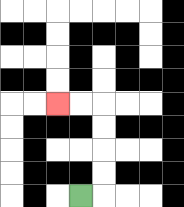{'start': '[3, 8]', 'end': '[2, 4]', 'path_directions': 'R,U,U,U,U,L,L', 'path_coordinates': '[[3, 8], [4, 8], [4, 7], [4, 6], [4, 5], [4, 4], [3, 4], [2, 4]]'}